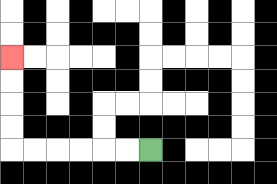{'start': '[6, 6]', 'end': '[0, 2]', 'path_directions': 'L,L,L,L,L,L,U,U,U,U', 'path_coordinates': '[[6, 6], [5, 6], [4, 6], [3, 6], [2, 6], [1, 6], [0, 6], [0, 5], [0, 4], [0, 3], [0, 2]]'}